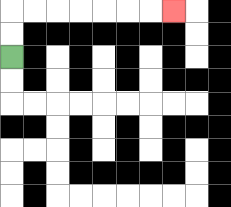{'start': '[0, 2]', 'end': '[7, 0]', 'path_directions': 'U,U,R,R,R,R,R,R,R', 'path_coordinates': '[[0, 2], [0, 1], [0, 0], [1, 0], [2, 0], [3, 0], [4, 0], [5, 0], [6, 0], [7, 0]]'}